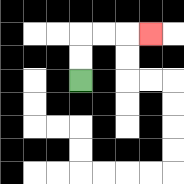{'start': '[3, 3]', 'end': '[6, 1]', 'path_directions': 'U,U,R,R,R', 'path_coordinates': '[[3, 3], [3, 2], [3, 1], [4, 1], [5, 1], [6, 1]]'}